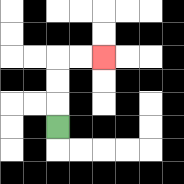{'start': '[2, 5]', 'end': '[4, 2]', 'path_directions': 'U,U,U,R,R', 'path_coordinates': '[[2, 5], [2, 4], [2, 3], [2, 2], [3, 2], [4, 2]]'}